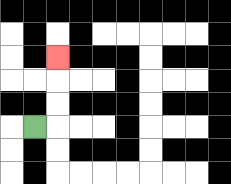{'start': '[1, 5]', 'end': '[2, 2]', 'path_directions': 'R,U,U,U', 'path_coordinates': '[[1, 5], [2, 5], [2, 4], [2, 3], [2, 2]]'}